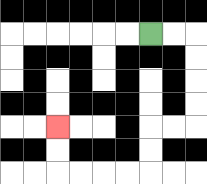{'start': '[6, 1]', 'end': '[2, 5]', 'path_directions': 'R,R,D,D,D,D,L,L,D,D,L,L,L,L,U,U', 'path_coordinates': '[[6, 1], [7, 1], [8, 1], [8, 2], [8, 3], [8, 4], [8, 5], [7, 5], [6, 5], [6, 6], [6, 7], [5, 7], [4, 7], [3, 7], [2, 7], [2, 6], [2, 5]]'}